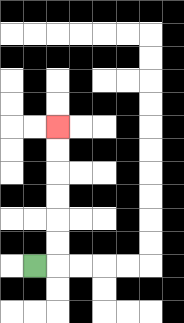{'start': '[1, 11]', 'end': '[2, 5]', 'path_directions': 'R,U,U,U,U,U,U', 'path_coordinates': '[[1, 11], [2, 11], [2, 10], [2, 9], [2, 8], [2, 7], [2, 6], [2, 5]]'}